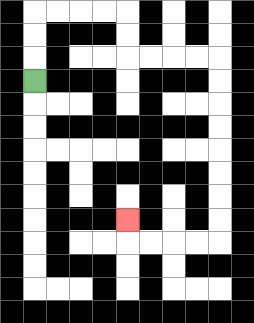{'start': '[1, 3]', 'end': '[5, 9]', 'path_directions': 'U,U,U,R,R,R,R,D,D,R,R,R,R,D,D,D,D,D,D,D,D,L,L,L,L,U', 'path_coordinates': '[[1, 3], [1, 2], [1, 1], [1, 0], [2, 0], [3, 0], [4, 0], [5, 0], [5, 1], [5, 2], [6, 2], [7, 2], [8, 2], [9, 2], [9, 3], [9, 4], [9, 5], [9, 6], [9, 7], [9, 8], [9, 9], [9, 10], [8, 10], [7, 10], [6, 10], [5, 10], [5, 9]]'}